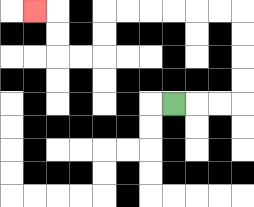{'start': '[7, 4]', 'end': '[1, 0]', 'path_directions': 'R,R,R,U,U,U,U,L,L,L,L,L,L,D,D,L,L,U,U,L', 'path_coordinates': '[[7, 4], [8, 4], [9, 4], [10, 4], [10, 3], [10, 2], [10, 1], [10, 0], [9, 0], [8, 0], [7, 0], [6, 0], [5, 0], [4, 0], [4, 1], [4, 2], [3, 2], [2, 2], [2, 1], [2, 0], [1, 0]]'}